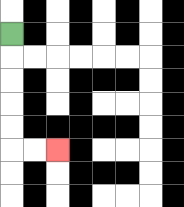{'start': '[0, 1]', 'end': '[2, 6]', 'path_directions': 'D,D,D,D,D,R,R', 'path_coordinates': '[[0, 1], [0, 2], [0, 3], [0, 4], [0, 5], [0, 6], [1, 6], [2, 6]]'}